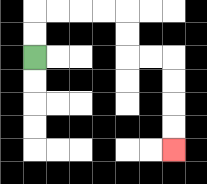{'start': '[1, 2]', 'end': '[7, 6]', 'path_directions': 'U,U,R,R,R,R,D,D,R,R,D,D,D,D', 'path_coordinates': '[[1, 2], [1, 1], [1, 0], [2, 0], [3, 0], [4, 0], [5, 0], [5, 1], [5, 2], [6, 2], [7, 2], [7, 3], [7, 4], [7, 5], [7, 6]]'}